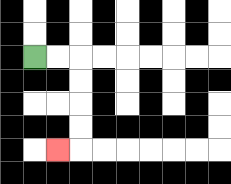{'start': '[1, 2]', 'end': '[2, 6]', 'path_directions': 'R,R,D,D,D,D,L', 'path_coordinates': '[[1, 2], [2, 2], [3, 2], [3, 3], [3, 4], [3, 5], [3, 6], [2, 6]]'}